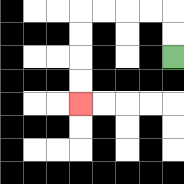{'start': '[7, 2]', 'end': '[3, 4]', 'path_directions': 'U,U,L,L,L,L,D,D,D,D', 'path_coordinates': '[[7, 2], [7, 1], [7, 0], [6, 0], [5, 0], [4, 0], [3, 0], [3, 1], [3, 2], [3, 3], [3, 4]]'}